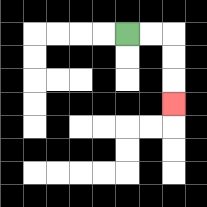{'start': '[5, 1]', 'end': '[7, 4]', 'path_directions': 'R,R,D,D,D', 'path_coordinates': '[[5, 1], [6, 1], [7, 1], [7, 2], [7, 3], [7, 4]]'}